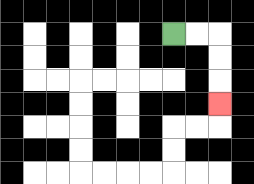{'start': '[7, 1]', 'end': '[9, 4]', 'path_directions': 'R,R,D,D,D', 'path_coordinates': '[[7, 1], [8, 1], [9, 1], [9, 2], [9, 3], [9, 4]]'}